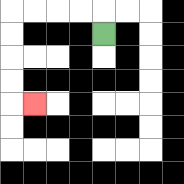{'start': '[4, 1]', 'end': '[1, 4]', 'path_directions': 'U,L,L,L,L,D,D,D,D,R', 'path_coordinates': '[[4, 1], [4, 0], [3, 0], [2, 0], [1, 0], [0, 0], [0, 1], [0, 2], [0, 3], [0, 4], [1, 4]]'}